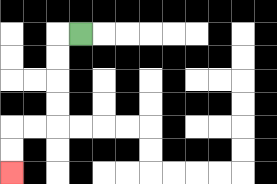{'start': '[3, 1]', 'end': '[0, 7]', 'path_directions': 'L,D,D,D,D,L,L,D,D', 'path_coordinates': '[[3, 1], [2, 1], [2, 2], [2, 3], [2, 4], [2, 5], [1, 5], [0, 5], [0, 6], [0, 7]]'}